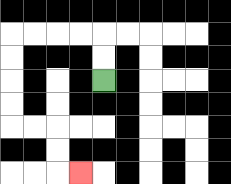{'start': '[4, 3]', 'end': '[3, 7]', 'path_directions': 'U,U,L,L,L,L,D,D,D,D,R,R,D,D,R', 'path_coordinates': '[[4, 3], [4, 2], [4, 1], [3, 1], [2, 1], [1, 1], [0, 1], [0, 2], [0, 3], [0, 4], [0, 5], [1, 5], [2, 5], [2, 6], [2, 7], [3, 7]]'}